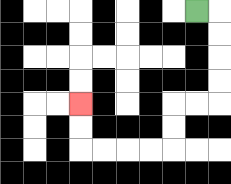{'start': '[8, 0]', 'end': '[3, 4]', 'path_directions': 'R,D,D,D,D,L,L,D,D,L,L,L,L,U,U', 'path_coordinates': '[[8, 0], [9, 0], [9, 1], [9, 2], [9, 3], [9, 4], [8, 4], [7, 4], [7, 5], [7, 6], [6, 6], [5, 6], [4, 6], [3, 6], [3, 5], [3, 4]]'}